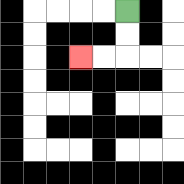{'start': '[5, 0]', 'end': '[3, 2]', 'path_directions': 'D,D,L,L', 'path_coordinates': '[[5, 0], [5, 1], [5, 2], [4, 2], [3, 2]]'}